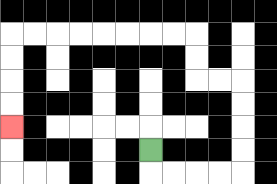{'start': '[6, 6]', 'end': '[0, 5]', 'path_directions': 'D,R,R,R,R,U,U,U,U,L,L,U,U,L,L,L,L,L,L,L,L,D,D,D,D', 'path_coordinates': '[[6, 6], [6, 7], [7, 7], [8, 7], [9, 7], [10, 7], [10, 6], [10, 5], [10, 4], [10, 3], [9, 3], [8, 3], [8, 2], [8, 1], [7, 1], [6, 1], [5, 1], [4, 1], [3, 1], [2, 1], [1, 1], [0, 1], [0, 2], [0, 3], [0, 4], [0, 5]]'}